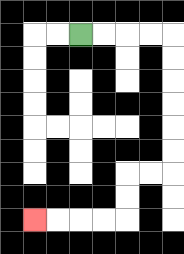{'start': '[3, 1]', 'end': '[1, 9]', 'path_directions': 'R,R,R,R,D,D,D,D,D,D,L,L,D,D,L,L,L,L', 'path_coordinates': '[[3, 1], [4, 1], [5, 1], [6, 1], [7, 1], [7, 2], [7, 3], [7, 4], [7, 5], [7, 6], [7, 7], [6, 7], [5, 7], [5, 8], [5, 9], [4, 9], [3, 9], [2, 9], [1, 9]]'}